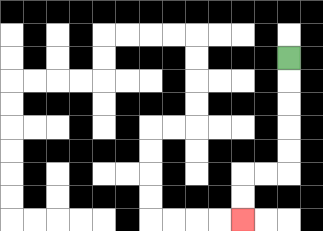{'start': '[12, 2]', 'end': '[10, 9]', 'path_directions': 'D,D,D,D,D,L,L,D,D', 'path_coordinates': '[[12, 2], [12, 3], [12, 4], [12, 5], [12, 6], [12, 7], [11, 7], [10, 7], [10, 8], [10, 9]]'}